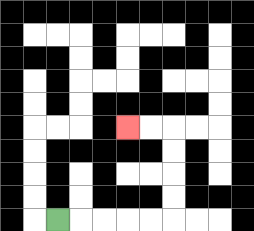{'start': '[2, 9]', 'end': '[5, 5]', 'path_directions': 'R,R,R,R,R,U,U,U,U,L,L', 'path_coordinates': '[[2, 9], [3, 9], [4, 9], [5, 9], [6, 9], [7, 9], [7, 8], [7, 7], [7, 6], [7, 5], [6, 5], [5, 5]]'}